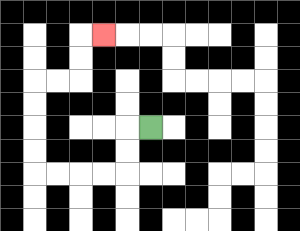{'start': '[6, 5]', 'end': '[4, 1]', 'path_directions': 'L,D,D,L,L,L,L,U,U,U,U,R,R,U,U,R', 'path_coordinates': '[[6, 5], [5, 5], [5, 6], [5, 7], [4, 7], [3, 7], [2, 7], [1, 7], [1, 6], [1, 5], [1, 4], [1, 3], [2, 3], [3, 3], [3, 2], [3, 1], [4, 1]]'}